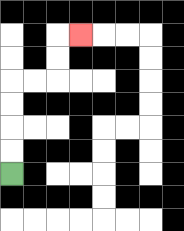{'start': '[0, 7]', 'end': '[3, 1]', 'path_directions': 'U,U,U,U,R,R,U,U,R', 'path_coordinates': '[[0, 7], [0, 6], [0, 5], [0, 4], [0, 3], [1, 3], [2, 3], [2, 2], [2, 1], [3, 1]]'}